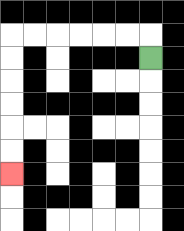{'start': '[6, 2]', 'end': '[0, 7]', 'path_directions': 'U,L,L,L,L,L,L,D,D,D,D,D,D', 'path_coordinates': '[[6, 2], [6, 1], [5, 1], [4, 1], [3, 1], [2, 1], [1, 1], [0, 1], [0, 2], [0, 3], [0, 4], [0, 5], [0, 6], [0, 7]]'}